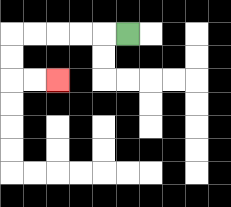{'start': '[5, 1]', 'end': '[2, 3]', 'path_directions': 'L,L,L,L,L,D,D,R,R', 'path_coordinates': '[[5, 1], [4, 1], [3, 1], [2, 1], [1, 1], [0, 1], [0, 2], [0, 3], [1, 3], [2, 3]]'}